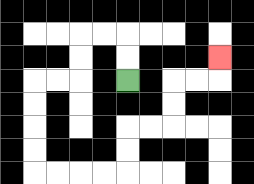{'start': '[5, 3]', 'end': '[9, 2]', 'path_directions': 'U,U,L,L,D,D,L,L,D,D,D,D,R,R,R,R,U,U,R,R,U,U,R,R,U', 'path_coordinates': '[[5, 3], [5, 2], [5, 1], [4, 1], [3, 1], [3, 2], [3, 3], [2, 3], [1, 3], [1, 4], [1, 5], [1, 6], [1, 7], [2, 7], [3, 7], [4, 7], [5, 7], [5, 6], [5, 5], [6, 5], [7, 5], [7, 4], [7, 3], [8, 3], [9, 3], [9, 2]]'}